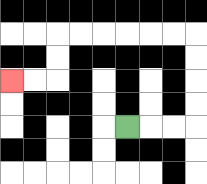{'start': '[5, 5]', 'end': '[0, 3]', 'path_directions': 'R,R,R,U,U,U,U,L,L,L,L,L,L,D,D,L,L', 'path_coordinates': '[[5, 5], [6, 5], [7, 5], [8, 5], [8, 4], [8, 3], [8, 2], [8, 1], [7, 1], [6, 1], [5, 1], [4, 1], [3, 1], [2, 1], [2, 2], [2, 3], [1, 3], [0, 3]]'}